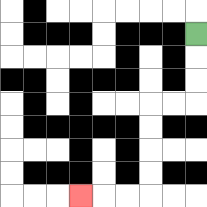{'start': '[8, 1]', 'end': '[3, 8]', 'path_directions': 'D,D,D,L,L,D,D,D,D,L,L,L', 'path_coordinates': '[[8, 1], [8, 2], [8, 3], [8, 4], [7, 4], [6, 4], [6, 5], [6, 6], [6, 7], [6, 8], [5, 8], [4, 8], [3, 8]]'}